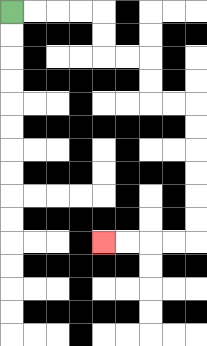{'start': '[0, 0]', 'end': '[4, 10]', 'path_directions': 'R,R,R,R,D,D,R,R,D,D,R,R,D,D,D,D,D,D,L,L,L,L', 'path_coordinates': '[[0, 0], [1, 0], [2, 0], [3, 0], [4, 0], [4, 1], [4, 2], [5, 2], [6, 2], [6, 3], [6, 4], [7, 4], [8, 4], [8, 5], [8, 6], [8, 7], [8, 8], [8, 9], [8, 10], [7, 10], [6, 10], [5, 10], [4, 10]]'}